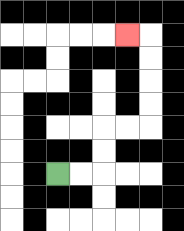{'start': '[2, 7]', 'end': '[5, 1]', 'path_directions': 'R,R,U,U,R,R,U,U,U,U,L', 'path_coordinates': '[[2, 7], [3, 7], [4, 7], [4, 6], [4, 5], [5, 5], [6, 5], [6, 4], [6, 3], [6, 2], [6, 1], [5, 1]]'}